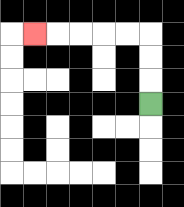{'start': '[6, 4]', 'end': '[1, 1]', 'path_directions': 'U,U,U,L,L,L,L,L', 'path_coordinates': '[[6, 4], [6, 3], [6, 2], [6, 1], [5, 1], [4, 1], [3, 1], [2, 1], [1, 1]]'}